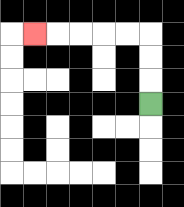{'start': '[6, 4]', 'end': '[1, 1]', 'path_directions': 'U,U,U,L,L,L,L,L', 'path_coordinates': '[[6, 4], [6, 3], [6, 2], [6, 1], [5, 1], [4, 1], [3, 1], [2, 1], [1, 1]]'}